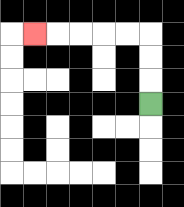{'start': '[6, 4]', 'end': '[1, 1]', 'path_directions': 'U,U,U,L,L,L,L,L', 'path_coordinates': '[[6, 4], [6, 3], [6, 2], [6, 1], [5, 1], [4, 1], [3, 1], [2, 1], [1, 1]]'}